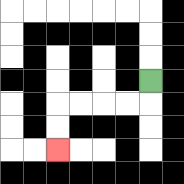{'start': '[6, 3]', 'end': '[2, 6]', 'path_directions': 'D,L,L,L,L,D,D', 'path_coordinates': '[[6, 3], [6, 4], [5, 4], [4, 4], [3, 4], [2, 4], [2, 5], [2, 6]]'}